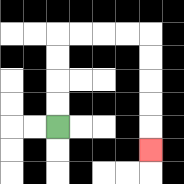{'start': '[2, 5]', 'end': '[6, 6]', 'path_directions': 'U,U,U,U,R,R,R,R,D,D,D,D,D', 'path_coordinates': '[[2, 5], [2, 4], [2, 3], [2, 2], [2, 1], [3, 1], [4, 1], [5, 1], [6, 1], [6, 2], [6, 3], [6, 4], [6, 5], [6, 6]]'}